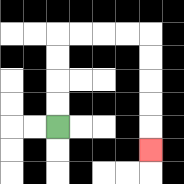{'start': '[2, 5]', 'end': '[6, 6]', 'path_directions': 'U,U,U,U,R,R,R,R,D,D,D,D,D', 'path_coordinates': '[[2, 5], [2, 4], [2, 3], [2, 2], [2, 1], [3, 1], [4, 1], [5, 1], [6, 1], [6, 2], [6, 3], [6, 4], [6, 5], [6, 6]]'}